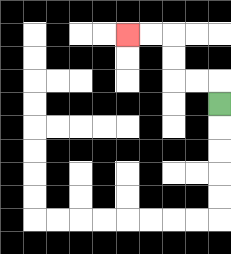{'start': '[9, 4]', 'end': '[5, 1]', 'path_directions': 'U,L,L,U,U,L,L', 'path_coordinates': '[[9, 4], [9, 3], [8, 3], [7, 3], [7, 2], [7, 1], [6, 1], [5, 1]]'}